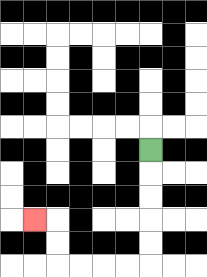{'start': '[6, 6]', 'end': '[1, 9]', 'path_directions': 'D,D,D,D,D,L,L,L,L,U,U,L', 'path_coordinates': '[[6, 6], [6, 7], [6, 8], [6, 9], [6, 10], [6, 11], [5, 11], [4, 11], [3, 11], [2, 11], [2, 10], [2, 9], [1, 9]]'}